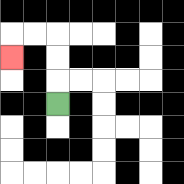{'start': '[2, 4]', 'end': '[0, 2]', 'path_directions': 'U,U,U,L,L,D', 'path_coordinates': '[[2, 4], [2, 3], [2, 2], [2, 1], [1, 1], [0, 1], [0, 2]]'}